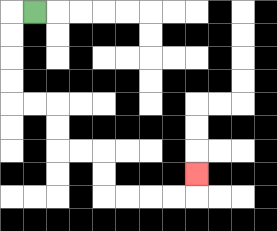{'start': '[1, 0]', 'end': '[8, 7]', 'path_directions': 'L,D,D,D,D,R,R,D,D,R,R,D,D,R,R,R,R,U', 'path_coordinates': '[[1, 0], [0, 0], [0, 1], [0, 2], [0, 3], [0, 4], [1, 4], [2, 4], [2, 5], [2, 6], [3, 6], [4, 6], [4, 7], [4, 8], [5, 8], [6, 8], [7, 8], [8, 8], [8, 7]]'}